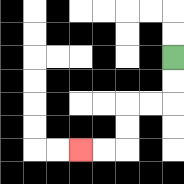{'start': '[7, 2]', 'end': '[3, 6]', 'path_directions': 'D,D,L,L,D,D,L,L', 'path_coordinates': '[[7, 2], [7, 3], [7, 4], [6, 4], [5, 4], [5, 5], [5, 6], [4, 6], [3, 6]]'}